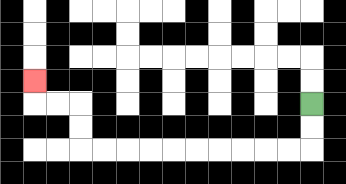{'start': '[13, 4]', 'end': '[1, 3]', 'path_directions': 'D,D,L,L,L,L,L,L,L,L,L,L,U,U,L,L,U', 'path_coordinates': '[[13, 4], [13, 5], [13, 6], [12, 6], [11, 6], [10, 6], [9, 6], [8, 6], [7, 6], [6, 6], [5, 6], [4, 6], [3, 6], [3, 5], [3, 4], [2, 4], [1, 4], [1, 3]]'}